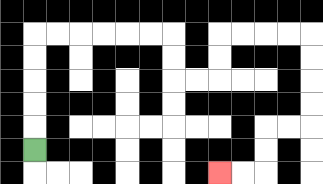{'start': '[1, 6]', 'end': '[9, 7]', 'path_directions': 'U,U,U,U,U,R,R,R,R,R,R,D,D,R,R,U,U,R,R,R,R,D,D,D,D,L,L,D,D,L,L', 'path_coordinates': '[[1, 6], [1, 5], [1, 4], [1, 3], [1, 2], [1, 1], [2, 1], [3, 1], [4, 1], [5, 1], [6, 1], [7, 1], [7, 2], [7, 3], [8, 3], [9, 3], [9, 2], [9, 1], [10, 1], [11, 1], [12, 1], [13, 1], [13, 2], [13, 3], [13, 4], [13, 5], [12, 5], [11, 5], [11, 6], [11, 7], [10, 7], [9, 7]]'}